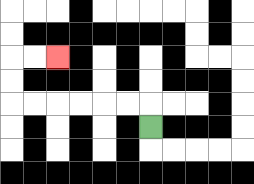{'start': '[6, 5]', 'end': '[2, 2]', 'path_directions': 'U,L,L,L,L,L,L,U,U,R,R', 'path_coordinates': '[[6, 5], [6, 4], [5, 4], [4, 4], [3, 4], [2, 4], [1, 4], [0, 4], [0, 3], [0, 2], [1, 2], [2, 2]]'}